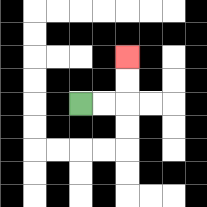{'start': '[3, 4]', 'end': '[5, 2]', 'path_directions': 'R,R,U,U', 'path_coordinates': '[[3, 4], [4, 4], [5, 4], [5, 3], [5, 2]]'}